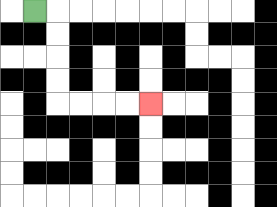{'start': '[1, 0]', 'end': '[6, 4]', 'path_directions': 'R,D,D,D,D,R,R,R,R', 'path_coordinates': '[[1, 0], [2, 0], [2, 1], [2, 2], [2, 3], [2, 4], [3, 4], [4, 4], [5, 4], [6, 4]]'}